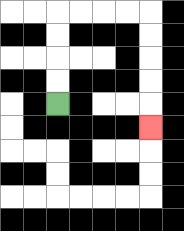{'start': '[2, 4]', 'end': '[6, 5]', 'path_directions': 'U,U,U,U,R,R,R,R,D,D,D,D,D', 'path_coordinates': '[[2, 4], [2, 3], [2, 2], [2, 1], [2, 0], [3, 0], [4, 0], [5, 0], [6, 0], [6, 1], [6, 2], [6, 3], [6, 4], [6, 5]]'}